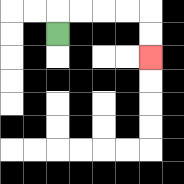{'start': '[2, 1]', 'end': '[6, 2]', 'path_directions': 'U,R,R,R,R,D,D', 'path_coordinates': '[[2, 1], [2, 0], [3, 0], [4, 0], [5, 0], [6, 0], [6, 1], [6, 2]]'}